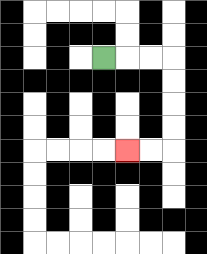{'start': '[4, 2]', 'end': '[5, 6]', 'path_directions': 'R,R,R,D,D,D,D,L,L', 'path_coordinates': '[[4, 2], [5, 2], [6, 2], [7, 2], [7, 3], [7, 4], [7, 5], [7, 6], [6, 6], [5, 6]]'}